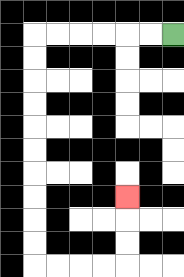{'start': '[7, 1]', 'end': '[5, 8]', 'path_directions': 'L,L,L,L,L,L,D,D,D,D,D,D,D,D,D,D,R,R,R,R,U,U,U', 'path_coordinates': '[[7, 1], [6, 1], [5, 1], [4, 1], [3, 1], [2, 1], [1, 1], [1, 2], [1, 3], [1, 4], [1, 5], [1, 6], [1, 7], [1, 8], [1, 9], [1, 10], [1, 11], [2, 11], [3, 11], [4, 11], [5, 11], [5, 10], [5, 9], [5, 8]]'}